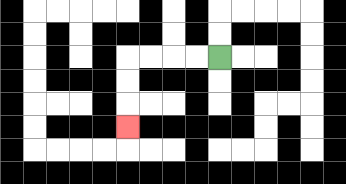{'start': '[9, 2]', 'end': '[5, 5]', 'path_directions': 'L,L,L,L,D,D,D', 'path_coordinates': '[[9, 2], [8, 2], [7, 2], [6, 2], [5, 2], [5, 3], [5, 4], [5, 5]]'}